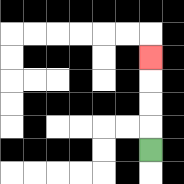{'start': '[6, 6]', 'end': '[6, 2]', 'path_directions': 'U,U,U,U', 'path_coordinates': '[[6, 6], [6, 5], [6, 4], [6, 3], [6, 2]]'}